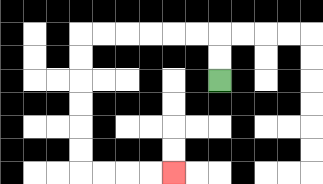{'start': '[9, 3]', 'end': '[7, 7]', 'path_directions': 'U,U,L,L,L,L,L,L,D,D,D,D,D,D,R,R,R,R', 'path_coordinates': '[[9, 3], [9, 2], [9, 1], [8, 1], [7, 1], [6, 1], [5, 1], [4, 1], [3, 1], [3, 2], [3, 3], [3, 4], [3, 5], [3, 6], [3, 7], [4, 7], [5, 7], [6, 7], [7, 7]]'}